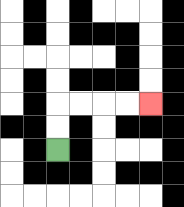{'start': '[2, 6]', 'end': '[6, 4]', 'path_directions': 'U,U,R,R,R,R', 'path_coordinates': '[[2, 6], [2, 5], [2, 4], [3, 4], [4, 4], [5, 4], [6, 4]]'}